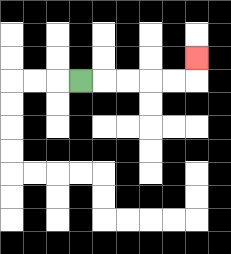{'start': '[3, 3]', 'end': '[8, 2]', 'path_directions': 'R,R,R,R,R,U', 'path_coordinates': '[[3, 3], [4, 3], [5, 3], [6, 3], [7, 3], [8, 3], [8, 2]]'}